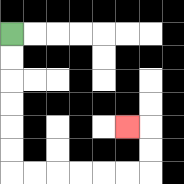{'start': '[0, 1]', 'end': '[5, 5]', 'path_directions': 'D,D,D,D,D,D,R,R,R,R,R,R,U,U,L', 'path_coordinates': '[[0, 1], [0, 2], [0, 3], [0, 4], [0, 5], [0, 6], [0, 7], [1, 7], [2, 7], [3, 7], [4, 7], [5, 7], [6, 7], [6, 6], [6, 5], [5, 5]]'}